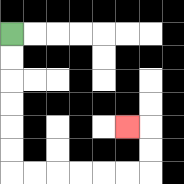{'start': '[0, 1]', 'end': '[5, 5]', 'path_directions': 'D,D,D,D,D,D,R,R,R,R,R,R,U,U,L', 'path_coordinates': '[[0, 1], [0, 2], [0, 3], [0, 4], [0, 5], [0, 6], [0, 7], [1, 7], [2, 7], [3, 7], [4, 7], [5, 7], [6, 7], [6, 6], [6, 5], [5, 5]]'}